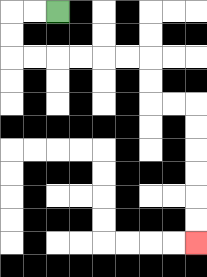{'start': '[2, 0]', 'end': '[8, 10]', 'path_directions': 'L,L,D,D,R,R,R,R,R,R,D,D,R,R,D,D,D,D,D,D', 'path_coordinates': '[[2, 0], [1, 0], [0, 0], [0, 1], [0, 2], [1, 2], [2, 2], [3, 2], [4, 2], [5, 2], [6, 2], [6, 3], [6, 4], [7, 4], [8, 4], [8, 5], [8, 6], [8, 7], [8, 8], [8, 9], [8, 10]]'}